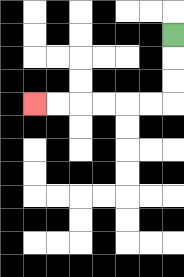{'start': '[7, 1]', 'end': '[1, 4]', 'path_directions': 'D,D,D,L,L,L,L,L,L', 'path_coordinates': '[[7, 1], [7, 2], [7, 3], [7, 4], [6, 4], [5, 4], [4, 4], [3, 4], [2, 4], [1, 4]]'}